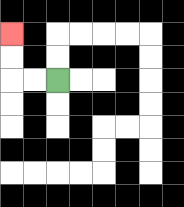{'start': '[2, 3]', 'end': '[0, 1]', 'path_directions': 'L,L,U,U', 'path_coordinates': '[[2, 3], [1, 3], [0, 3], [0, 2], [0, 1]]'}